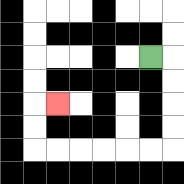{'start': '[6, 2]', 'end': '[2, 4]', 'path_directions': 'R,D,D,D,D,L,L,L,L,L,L,U,U,R', 'path_coordinates': '[[6, 2], [7, 2], [7, 3], [7, 4], [7, 5], [7, 6], [6, 6], [5, 6], [4, 6], [3, 6], [2, 6], [1, 6], [1, 5], [1, 4], [2, 4]]'}